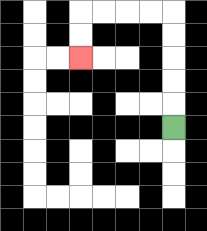{'start': '[7, 5]', 'end': '[3, 2]', 'path_directions': 'U,U,U,U,U,L,L,L,L,D,D', 'path_coordinates': '[[7, 5], [7, 4], [7, 3], [7, 2], [7, 1], [7, 0], [6, 0], [5, 0], [4, 0], [3, 0], [3, 1], [3, 2]]'}